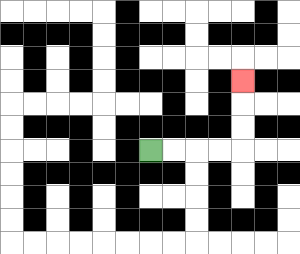{'start': '[6, 6]', 'end': '[10, 3]', 'path_directions': 'R,R,R,R,U,U,U', 'path_coordinates': '[[6, 6], [7, 6], [8, 6], [9, 6], [10, 6], [10, 5], [10, 4], [10, 3]]'}